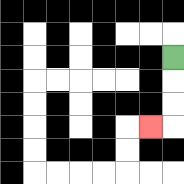{'start': '[7, 2]', 'end': '[6, 5]', 'path_directions': 'D,D,D,L', 'path_coordinates': '[[7, 2], [7, 3], [7, 4], [7, 5], [6, 5]]'}